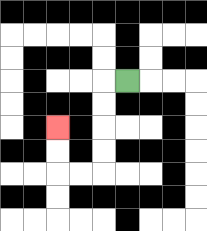{'start': '[5, 3]', 'end': '[2, 5]', 'path_directions': 'L,D,D,D,D,L,L,U,U', 'path_coordinates': '[[5, 3], [4, 3], [4, 4], [4, 5], [4, 6], [4, 7], [3, 7], [2, 7], [2, 6], [2, 5]]'}